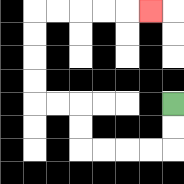{'start': '[7, 4]', 'end': '[6, 0]', 'path_directions': 'D,D,L,L,L,L,U,U,L,L,U,U,U,U,R,R,R,R,R', 'path_coordinates': '[[7, 4], [7, 5], [7, 6], [6, 6], [5, 6], [4, 6], [3, 6], [3, 5], [3, 4], [2, 4], [1, 4], [1, 3], [1, 2], [1, 1], [1, 0], [2, 0], [3, 0], [4, 0], [5, 0], [6, 0]]'}